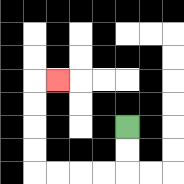{'start': '[5, 5]', 'end': '[2, 3]', 'path_directions': 'D,D,L,L,L,L,U,U,U,U,R', 'path_coordinates': '[[5, 5], [5, 6], [5, 7], [4, 7], [3, 7], [2, 7], [1, 7], [1, 6], [1, 5], [1, 4], [1, 3], [2, 3]]'}